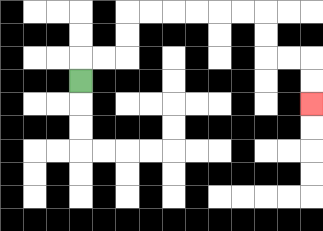{'start': '[3, 3]', 'end': '[13, 4]', 'path_directions': 'U,R,R,U,U,R,R,R,R,R,R,D,D,R,R,D,D', 'path_coordinates': '[[3, 3], [3, 2], [4, 2], [5, 2], [5, 1], [5, 0], [6, 0], [7, 0], [8, 0], [9, 0], [10, 0], [11, 0], [11, 1], [11, 2], [12, 2], [13, 2], [13, 3], [13, 4]]'}